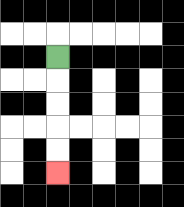{'start': '[2, 2]', 'end': '[2, 7]', 'path_directions': 'D,D,D,D,D', 'path_coordinates': '[[2, 2], [2, 3], [2, 4], [2, 5], [2, 6], [2, 7]]'}